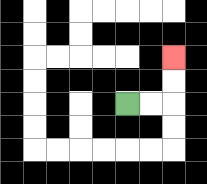{'start': '[5, 4]', 'end': '[7, 2]', 'path_directions': 'R,R,U,U', 'path_coordinates': '[[5, 4], [6, 4], [7, 4], [7, 3], [7, 2]]'}